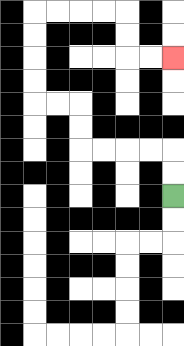{'start': '[7, 8]', 'end': '[7, 2]', 'path_directions': 'U,U,L,L,L,L,U,U,L,L,U,U,U,U,R,R,R,R,D,D,R,R', 'path_coordinates': '[[7, 8], [7, 7], [7, 6], [6, 6], [5, 6], [4, 6], [3, 6], [3, 5], [3, 4], [2, 4], [1, 4], [1, 3], [1, 2], [1, 1], [1, 0], [2, 0], [3, 0], [4, 0], [5, 0], [5, 1], [5, 2], [6, 2], [7, 2]]'}